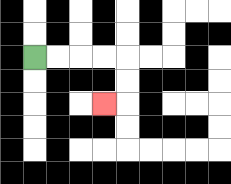{'start': '[1, 2]', 'end': '[4, 4]', 'path_directions': 'R,R,R,R,D,D,L', 'path_coordinates': '[[1, 2], [2, 2], [3, 2], [4, 2], [5, 2], [5, 3], [5, 4], [4, 4]]'}